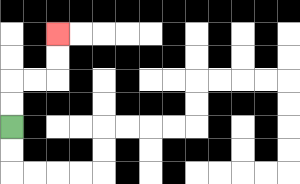{'start': '[0, 5]', 'end': '[2, 1]', 'path_directions': 'U,U,R,R,U,U', 'path_coordinates': '[[0, 5], [0, 4], [0, 3], [1, 3], [2, 3], [2, 2], [2, 1]]'}